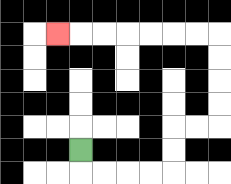{'start': '[3, 6]', 'end': '[2, 1]', 'path_directions': 'D,R,R,R,R,U,U,R,R,U,U,U,U,L,L,L,L,L,L,L', 'path_coordinates': '[[3, 6], [3, 7], [4, 7], [5, 7], [6, 7], [7, 7], [7, 6], [7, 5], [8, 5], [9, 5], [9, 4], [9, 3], [9, 2], [9, 1], [8, 1], [7, 1], [6, 1], [5, 1], [4, 1], [3, 1], [2, 1]]'}